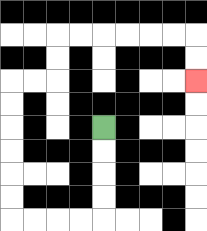{'start': '[4, 5]', 'end': '[8, 3]', 'path_directions': 'D,D,D,D,L,L,L,L,U,U,U,U,U,U,R,R,U,U,R,R,R,R,R,R,D,D', 'path_coordinates': '[[4, 5], [4, 6], [4, 7], [4, 8], [4, 9], [3, 9], [2, 9], [1, 9], [0, 9], [0, 8], [0, 7], [0, 6], [0, 5], [0, 4], [0, 3], [1, 3], [2, 3], [2, 2], [2, 1], [3, 1], [4, 1], [5, 1], [6, 1], [7, 1], [8, 1], [8, 2], [8, 3]]'}